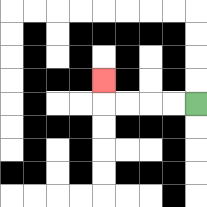{'start': '[8, 4]', 'end': '[4, 3]', 'path_directions': 'L,L,L,L,U', 'path_coordinates': '[[8, 4], [7, 4], [6, 4], [5, 4], [4, 4], [4, 3]]'}